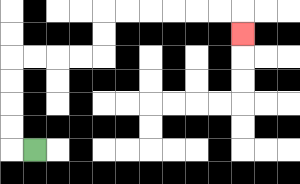{'start': '[1, 6]', 'end': '[10, 1]', 'path_directions': 'L,U,U,U,U,R,R,R,R,U,U,R,R,R,R,R,R,D', 'path_coordinates': '[[1, 6], [0, 6], [0, 5], [0, 4], [0, 3], [0, 2], [1, 2], [2, 2], [3, 2], [4, 2], [4, 1], [4, 0], [5, 0], [6, 0], [7, 0], [8, 0], [9, 0], [10, 0], [10, 1]]'}